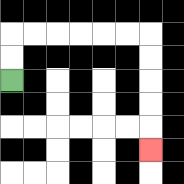{'start': '[0, 3]', 'end': '[6, 6]', 'path_directions': 'U,U,R,R,R,R,R,R,D,D,D,D,D', 'path_coordinates': '[[0, 3], [0, 2], [0, 1], [1, 1], [2, 1], [3, 1], [4, 1], [5, 1], [6, 1], [6, 2], [6, 3], [6, 4], [6, 5], [6, 6]]'}